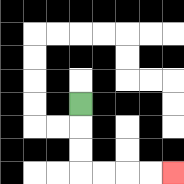{'start': '[3, 4]', 'end': '[7, 7]', 'path_directions': 'D,D,D,R,R,R,R', 'path_coordinates': '[[3, 4], [3, 5], [3, 6], [3, 7], [4, 7], [5, 7], [6, 7], [7, 7]]'}